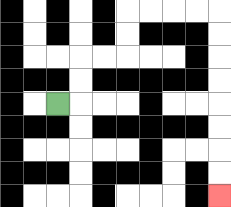{'start': '[2, 4]', 'end': '[9, 8]', 'path_directions': 'R,U,U,R,R,U,U,R,R,R,R,D,D,D,D,D,D,D,D', 'path_coordinates': '[[2, 4], [3, 4], [3, 3], [3, 2], [4, 2], [5, 2], [5, 1], [5, 0], [6, 0], [7, 0], [8, 0], [9, 0], [9, 1], [9, 2], [9, 3], [9, 4], [9, 5], [9, 6], [9, 7], [9, 8]]'}